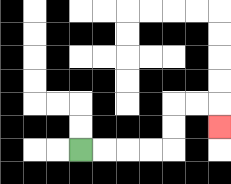{'start': '[3, 6]', 'end': '[9, 5]', 'path_directions': 'R,R,R,R,U,U,R,R,D', 'path_coordinates': '[[3, 6], [4, 6], [5, 6], [6, 6], [7, 6], [7, 5], [7, 4], [8, 4], [9, 4], [9, 5]]'}